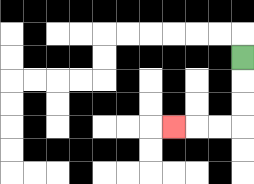{'start': '[10, 2]', 'end': '[7, 5]', 'path_directions': 'D,D,D,L,L,L', 'path_coordinates': '[[10, 2], [10, 3], [10, 4], [10, 5], [9, 5], [8, 5], [7, 5]]'}